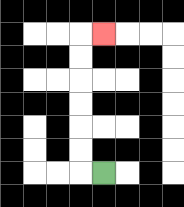{'start': '[4, 7]', 'end': '[4, 1]', 'path_directions': 'L,U,U,U,U,U,U,R', 'path_coordinates': '[[4, 7], [3, 7], [3, 6], [3, 5], [3, 4], [3, 3], [3, 2], [3, 1], [4, 1]]'}